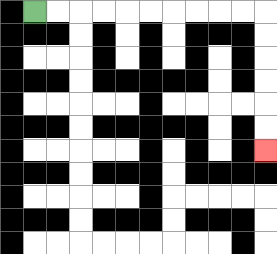{'start': '[1, 0]', 'end': '[11, 6]', 'path_directions': 'R,R,R,R,R,R,R,R,R,R,D,D,D,D,D,D', 'path_coordinates': '[[1, 0], [2, 0], [3, 0], [4, 0], [5, 0], [6, 0], [7, 0], [8, 0], [9, 0], [10, 0], [11, 0], [11, 1], [11, 2], [11, 3], [11, 4], [11, 5], [11, 6]]'}